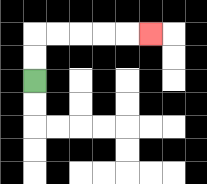{'start': '[1, 3]', 'end': '[6, 1]', 'path_directions': 'U,U,R,R,R,R,R', 'path_coordinates': '[[1, 3], [1, 2], [1, 1], [2, 1], [3, 1], [4, 1], [5, 1], [6, 1]]'}